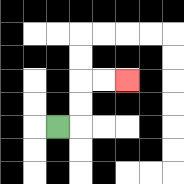{'start': '[2, 5]', 'end': '[5, 3]', 'path_directions': 'R,U,U,R,R', 'path_coordinates': '[[2, 5], [3, 5], [3, 4], [3, 3], [4, 3], [5, 3]]'}